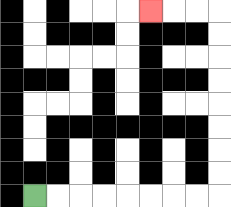{'start': '[1, 8]', 'end': '[6, 0]', 'path_directions': 'R,R,R,R,R,R,R,R,U,U,U,U,U,U,U,U,L,L,L', 'path_coordinates': '[[1, 8], [2, 8], [3, 8], [4, 8], [5, 8], [6, 8], [7, 8], [8, 8], [9, 8], [9, 7], [9, 6], [9, 5], [9, 4], [9, 3], [9, 2], [9, 1], [9, 0], [8, 0], [7, 0], [6, 0]]'}